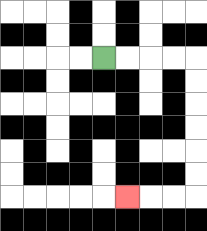{'start': '[4, 2]', 'end': '[5, 8]', 'path_directions': 'R,R,R,R,D,D,D,D,D,D,L,L,L', 'path_coordinates': '[[4, 2], [5, 2], [6, 2], [7, 2], [8, 2], [8, 3], [8, 4], [8, 5], [8, 6], [8, 7], [8, 8], [7, 8], [6, 8], [5, 8]]'}